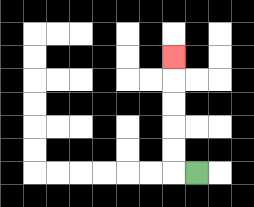{'start': '[8, 7]', 'end': '[7, 2]', 'path_directions': 'L,U,U,U,U,U', 'path_coordinates': '[[8, 7], [7, 7], [7, 6], [7, 5], [7, 4], [7, 3], [7, 2]]'}